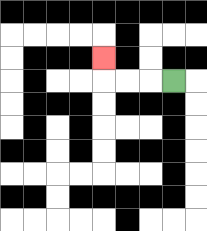{'start': '[7, 3]', 'end': '[4, 2]', 'path_directions': 'L,L,L,U', 'path_coordinates': '[[7, 3], [6, 3], [5, 3], [4, 3], [4, 2]]'}